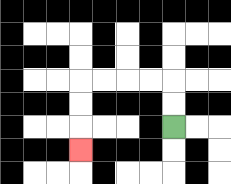{'start': '[7, 5]', 'end': '[3, 6]', 'path_directions': 'U,U,L,L,L,L,D,D,D', 'path_coordinates': '[[7, 5], [7, 4], [7, 3], [6, 3], [5, 3], [4, 3], [3, 3], [3, 4], [3, 5], [3, 6]]'}